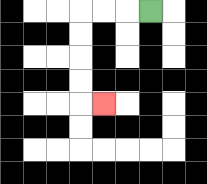{'start': '[6, 0]', 'end': '[4, 4]', 'path_directions': 'L,L,L,D,D,D,D,R', 'path_coordinates': '[[6, 0], [5, 0], [4, 0], [3, 0], [3, 1], [3, 2], [3, 3], [3, 4], [4, 4]]'}